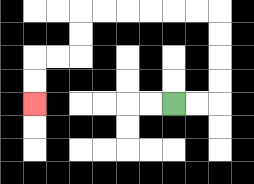{'start': '[7, 4]', 'end': '[1, 4]', 'path_directions': 'R,R,U,U,U,U,L,L,L,L,L,L,D,D,L,L,D,D', 'path_coordinates': '[[7, 4], [8, 4], [9, 4], [9, 3], [9, 2], [9, 1], [9, 0], [8, 0], [7, 0], [6, 0], [5, 0], [4, 0], [3, 0], [3, 1], [3, 2], [2, 2], [1, 2], [1, 3], [1, 4]]'}